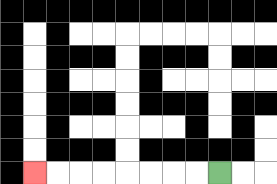{'start': '[9, 7]', 'end': '[1, 7]', 'path_directions': 'L,L,L,L,L,L,L,L', 'path_coordinates': '[[9, 7], [8, 7], [7, 7], [6, 7], [5, 7], [4, 7], [3, 7], [2, 7], [1, 7]]'}